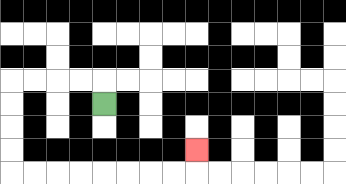{'start': '[4, 4]', 'end': '[8, 6]', 'path_directions': 'U,L,L,L,L,D,D,D,D,R,R,R,R,R,R,R,R,U', 'path_coordinates': '[[4, 4], [4, 3], [3, 3], [2, 3], [1, 3], [0, 3], [0, 4], [0, 5], [0, 6], [0, 7], [1, 7], [2, 7], [3, 7], [4, 7], [5, 7], [6, 7], [7, 7], [8, 7], [8, 6]]'}